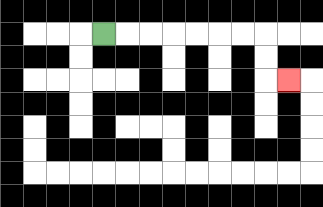{'start': '[4, 1]', 'end': '[12, 3]', 'path_directions': 'R,R,R,R,R,R,R,D,D,R', 'path_coordinates': '[[4, 1], [5, 1], [6, 1], [7, 1], [8, 1], [9, 1], [10, 1], [11, 1], [11, 2], [11, 3], [12, 3]]'}